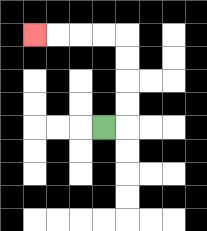{'start': '[4, 5]', 'end': '[1, 1]', 'path_directions': 'R,U,U,U,U,L,L,L,L', 'path_coordinates': '[[4, 5], [5, 5], [5, 4], [5, 3], [5, 2], [5, 1], [4, 1], [3, 1], [2, 1], [1, 1]]'}